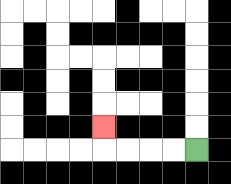{'start': '[8, 6]', 'end': '[4, 5]', 'path_directions': 'L,L,L,L,U', 'path_coordinates': '[[8, 6], [7, 6], [6, 6], [5, 6], [4, 6], [4, 5]]'}